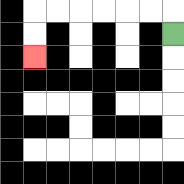{'start': '[7, 1]', 'end': '[1, 2]', 'path_directions': 'U,L,L,L,L,L,L,D,D', 'path_coordinates': '[[7, 1], [7, 0], [6, 0], [5, 0], [4, 0], [3, 0], [2, 0], [1, 0], [1, 1], [1, 2]]'}